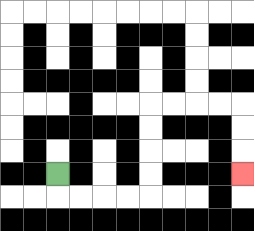{'start': '[2, 7]', 'end': '[10, 7]', 'path_directions': 'D,R,R,R,R,U,U,U,U,R,R,R,R,D,D,D', 'path_coordinates': '[[2, 7], [2, 8], [3, 8], [4, 8], [5, 8], [6, 8], [6, 7], [6, 6], [6, 5], [6, 4], [7, 4], [8, 4], [9, 4], [10, 4], [10, 5], [10, 6], [10, 7]]'}